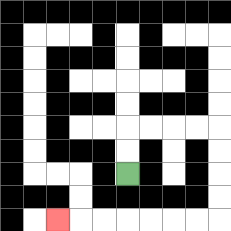{'start': '[5, 7]', 'end': '[2, 9]', 'path_directions': 'U,U,R,R,R,R,D,D,D,D,L,L,L,L,L,L,L', 'path_coordinates': '[[5, 7], [5, 6], [5, 5], [6, 5], [7, 5], [8, 5], [9, 5], [9, 6], [9, 7], [9, 8], [9, 9], [8, 9], [7, 9], [6, 9], [5, 9], [4, 9], [3, 9], [2, 9]]'}